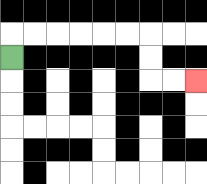{'start': '[0, 2]', 'end': '[8, 3]', 'path_directions': 'U,R,R,R,R,R,R,D,D,R,R', 'path_coordinates': '[[0, 2], [0, 1], [1, 1], [2, 1], [3, 1], [4, 1], [5, 1], [6, 1], [6, 2], [6, 3], [7, 3], [8, 3]]'}